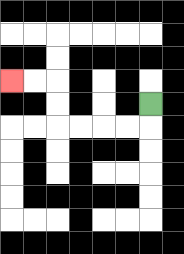{'start': '[6, 4]', 'end': '[0, 3]', 'path_directions': 'D,L,L,L,L,U,U,L,L', 'path_coordinates': '[[6, 4], [6, 5], [5, 5], [4, 5], [3, 5], [2, 5], [2, 4], [2, 3], [1, 3], [0, 3]]'}